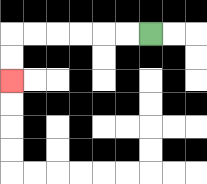{'start': '[6, 1]', 'end': '[0, 3]', 'path_directions': 'L,L,L,L,L,L,D,D', 'path_coordinates': '[[6, 1], [5, 1], [4, 1], [3, 1], [2, 1], [1, 1], [0, 1], [0, 2], [0, 3]]'}